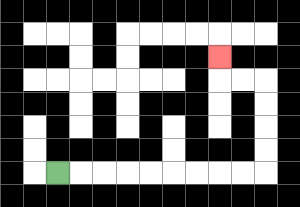{'start': '[2, 7]', 'end': '[9, 2]', 'path_directions': 'R,R,R,R,R,R,R,R,R,U,U,U,U,L,L,U', 'path_coordinates': '[[2, 7], [3, 7], [4, 7], [5, 7], [6, 7], [7, 7], [8, 7], [9, 7], [10, 7], [11, 7], [11, 6], [11, 5], [11, 4], [11, 3], [10, 3], [9, 3], [9, 2]]'}